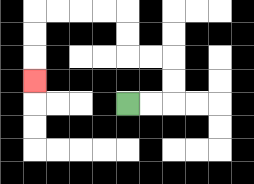{'start': '[5, 4]', 'end': '[1, 3]', 'path_directions': 'R,R,U,U,L,L,U,U,L,L,L,L,D,D,D', 'path_coordinates': '[[5, 4], [6, 4], [7, 4], [7, 3], [7, 2], [6, 2], [5, 2], [5, 1], [5, 0], [4, 0], [3, 0], [2, 0], [1, 0], [1, 1], [1, 2], [1, 3]]'}